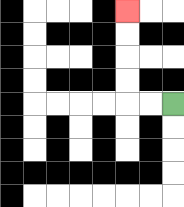{'start': '[7, 4]', 'end': '[5, 0]', 'path_directions': 'L,L,U,U,U,U', 'path_coordinates': '[[7, 4], [6, 4], [5, 4], [5, 3], [5, 2], [5, 1], [5, 0]]'}